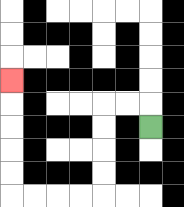{'start': '[6, 5]', 'end': '[0, 3]', 'path_directions': 'U,L,L,D,D,D,D,L,L,L,L,U,U,U,U,U', 'path_coordinates': '[[6, 5], [6, 4], [5, 4], [4, 4], [4, 5], [4, 6], [4, 7], [4, 8], [3, 8], [2, 8], [1, 8], [0, 8], [0, 7], [0, 6], [0, 5], [0, 4], [0, 3]]'}